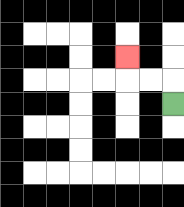{'start': '[7, 4]', 'end': '[5, 2]', 'path_directions': 'U,L,L,U', 'path_coordinates': '[[7, 4], [7, 3], [6, 3], [5, 3], [5, 2]]'}